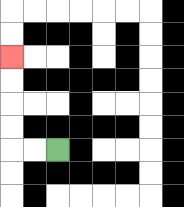{'start': '[2, 6]', 'end': '[0, 2]', 'path_directions': 'L,L,U,U,U,U', 'path_coordinates': '[[2, 6], [1, 6], [0, 6], [0, 5], [0, 4], [0, 3], [0, 2]]'}